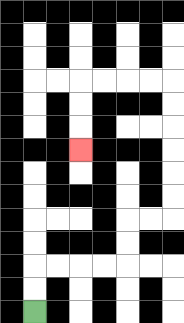{'start': '[1, 13]', 'end': '[3, 6]', 'path_directions': 'U,U,R,R,R,R,U,U,R,R,U,U,U,U,U,U,L,L,L,L,D,D,D', 'path_coordinates': '[[1, 13], [1, 12], [1, 11], [2, 11], [3, 11], [4, 11], [5, 11], [5, 10], [5, 9], [6, 9], [7, 9], [7, 8], [7, 7], [7, 6], [7, 5], [7, 4], [7, 3], [6, 3], [5, 3], [4, 3], [3, 3], [3, 4], [3, 5], [3, 6]]'}